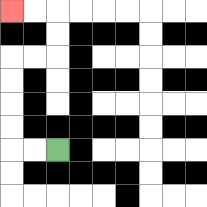{'start': '[2, 6]', 'end': '[0, 0]', 'path_directions': 'L,L,U,U,U,U,R,R,U,U,L,L', 'path_coordinates': '[[2, 6], [1, 6], [0, 6], [0, 5], [0, 4], [0, 3], [0, 2], [1, 2], [2, 2], [2, 1], [2, 0], [1, 0], [0, 0]]'}